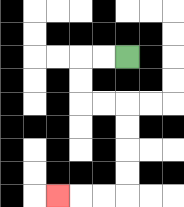{'start': '[5, 2]', 'end': '[2, 8]', 'path_directions': 'L,L,D,D,R,R,D,D,D,D,L,L,L', 'path_coordinates': '[[5, 2], [4, 2], [3, 2], [3, 3], [3, 4], [4, 4], [5, 4], [5, 5], [5, 6], [5, 7], [5, 8], [4, 8], [3, 8], [2, 8]]'}